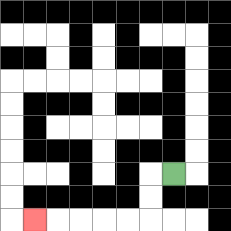{'start': '[7, 7]', 'end': '[1, 9]', 'path_directions': 'L,D,D,L,L,L,L,L', 'path_coordinates': '[[7, 7], [6, 7], [6, 8], [6, 9], [5, 9], [4, 9], [3, 9], [2, 9], [1, 9]]'}